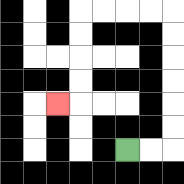{'start': '[5, 6]', 'end': '[2, 4]', 'path_directions': 'R,R,U,U,U,U,U,U,L,L,L,L,D,D,D,D,L', 'path_coordinates': '[[5, 6], [6, 6], [7, 6], [7, 5], [7, 4], [7, 3], [7, 2], [7, 1], [7, 0], [6, 0], [5, 0], [4, 0], [3, 0], [3, 1], [3, 2], [3, 3], [3, 4], [2, 4]]'}